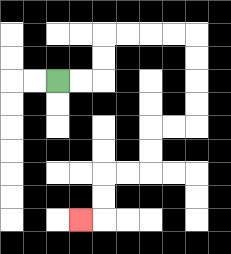{'start': '[2, 3]', 'end': '[3, 9]', 'path_directions': 'R,R,U,U,R,R,R,R,D,D,D,D,L,L,D,D,L,L,D,D,L', 'path_coordinates': '[[2, 3], [3, 3], [4, 3], [4, 2], [4, 1], [5, 1], [6, 1], [7, 1], [8, 1], [8, 2], [8, 3], [8, 4], [8, 5], [7, 5], [6, 5], [6, 6], [6, 7], [5, 7], [4, 7], [4, 8], [4, 9], [3, 9]]'}